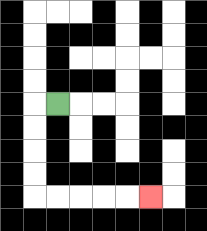{'start': '[2, 4]', 'end': '[6, 8]', 'path_directions': 'L,D,D,D,D,R,R,R,R,R', 'path_coordinates': '[[2, 4], [1, 4], [1, 5], [1, 6], [1, 7], [1, 8], [2, 8], [3, 8], [4, 8], [5, 8], [6, 8]]'}